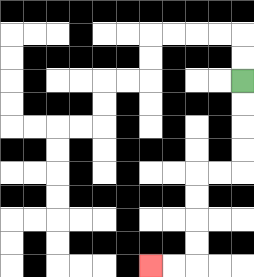{'start': '[10, 3]', 'end': '[6, 11]', 'path_directions': 'D,D,D,D,L,L,D,D,D,D,L,L', 'path_coordinates': '[[10, 3], [10, 4], [10, 5], [10, 6], [10, 7], [9, 7], [8, 7], [8, 8], [8, 9], [8, 10], [8, 11], [7, 11], [6, 11]]'}